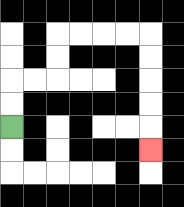{'start': '[0, 5]', 'end': '[6, 6]', 'path_directions': 'U,U,R,R,U,U,R,R,R,R,D,D,D,D,D', 'path_coordinates': '[[0, 5], [0, 4], [0, 3], [1, 3], [2, 3], [2, 2], [2, 1], [3, 1], [4, 1], [5, 1], [6, 1], [6, 2], [6, 3], [6, 4], [6, 5], [6, 6]]'}